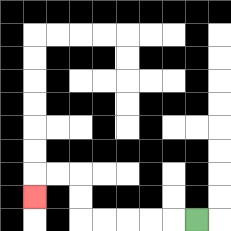{'start': '[8, 9]', 'end': '[1, 8]', 'path_directions': 'L,L,L,L,L,U,U,L,L,D', 'path_coordinates': '[[8, 9], [7, 9], [6, 9], [5, 9], [4, 9], [3, 9], [3, 8], [3, 7], [2, 7], [1, 7], [1, 8]]'}